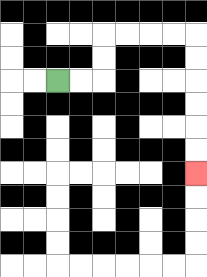{'start': '[2, 3]', 'end': '[8, 7]', 'path_directions': 'R,R,U,U,R,R,R,R,D,D,D,D,D,D', 'path_coordinates': '[[2, 3], [3, 3], [4, 3], [4, 2], [4, 1], [5, 1], [6, 1], [7, 1], [8, 1], [8, 2], [8, 3], [8, 4], [8, 5], [8, 6], [8, 7]]'}